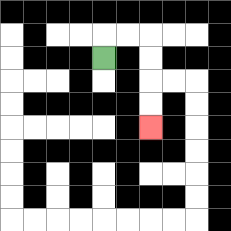{'start': '[4, 2]', 'end': '[6, 5]', 'path_directions': 'U,R,R,D,D,D,D', 'path_coordinates': '[[4, 2], [4, 1], [5, 1], [6, 1], [6, 2], [6, 3], [6, 4], [6, 5]]'}